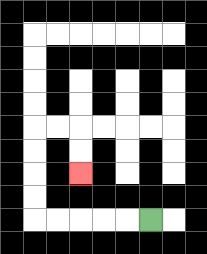{'start': '[6, 9]', 'end': '[3, 7]', 'path_directions': 'L,L,L,L,L,U,U,U,U,R,R,D,D', 'path_coordinates': '[[6, 9], [5, 9], [4, 9], [3, 9], [2, 9], [1, 9], [1, 8], [1, 7], [1, 6], [1, 5], [2, 5], [3, 5], [3, 6], [3, 7]]'}